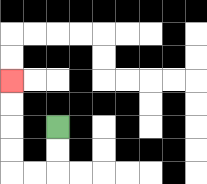{'start': '[2, 5]', 'end': '[0, 3]', 'path_directions': 'D,D,L,L,U,U,U,U', 'path_coordinates': '[[2, 5], [2, 6], [2, 7], [1, 7], [0, 7], [0, 6], [0, 5], [0, 4], [0, 3]]'}